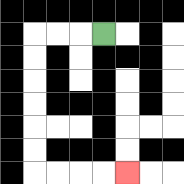{'start': '[4, 1]', 'end': '[5, 7]', 'path_directions': 'L,L,L,D,D,D,D,D,D,R,R,R,R', 'path_coordinates': '[[4, 1], [3, 1], [2, 1], [1, 1], [1, 2], [1, 3], [1, 4], [1, 5], [1, 6], [1, 7], [2, 7], [3, 7], [4, 7], [5, 7]]'}